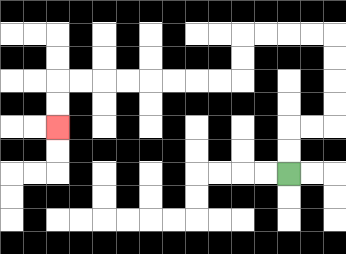{'start': '[12, 7]', 'end': '[2, 5]', 'path_directions': 'U,U,R,R,U,U,U,U,L,L,L,L,D,D,L,L,L,L,L,L,L,L,D,D', 'path_coordinates': '[[12, 7], [12, 6], [12, 5], [13, 5], [14, 5], [14, 4], [14, 3], [14, 2], [14, 1], [13, 1], [12, 1], [11, 1], [10, 1], [10, 2], [10, 3], [9, 3], [8, 3], [7, 3], [6, 3], [5, 3], [4, 3], [3, 3], [2, 3], [2, 4], [2, 5]]'}